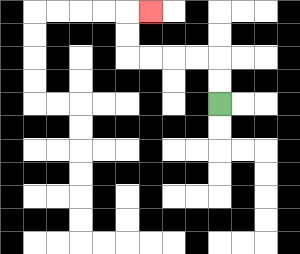{'start': '[9, 4]', 'end': '[6, 0]', 'path_directions': 'U,U,L,L,L,L,U,U,R', 'path_coordinates': '[[9, 4], [9, 3], [9, 2], [8, 2], [7, 2], [6, 2], [5, 2], [5, 1], [5, 0], [6, 0]]'}